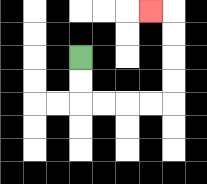{'start': '[3, 2]', 'end': '[6, 0]', 'path_directions': 'D,D,R,R,R,R,U,U,U,U,L', 'path_coordinates': '[[3, 2], [3, 3], [3, 4], [4, 4], [5, 4], [6, 4], [7, 4], [7, 3], [7, 2], [7, 1], [7, 0], [6, 0]]'}